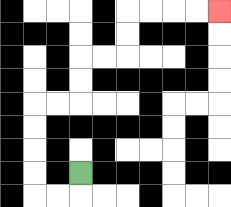{'start': '[3, 7]', 'end': '[9, 0]', 'path_directions': 'D,L,L,U,U,U,U,R,R,U,U,R,R,U,U,R,R,R,R', 'path_coordinates': '[[3, 7], [3, 8], [2, 8], [1, 8], [1, 7], [1, 6], [1, 5], [1, 4], [2, 4], [3, 4], [3, 3], [3, 2], [4, 2], [5, 2], [5, 1], [5, 0], [6, 0], [7, 0], [8, 0], [9, 0]]'}